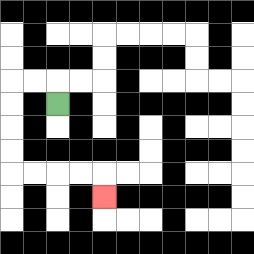{'start': '[2, 4]', 'end': '[4, 8]', 'path_directions': 'U,L,L,D,D,D,D,R,R,R,R,D', 'path_coordinates': '[[2, 4], [2, 3], [1, 3], [0, 3], [0, 4], [0, 5], [0, 6], [0, 7], [1, 7], [2, 7], [3, 7], [4, 7], [4, 8]]'}